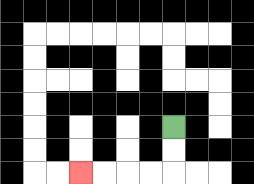{'start': '[7, 5]', 'end': '[3, 7]', 'path_directions': 'D,D,L,L,L,L', 'path_coordinates': '[[7, 5], [7, 6], [7, 7], [6, 7], [5, 7], [4, 7], [3, 7]]'}